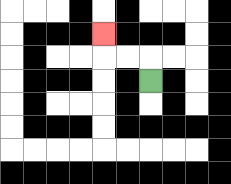{'start': '[6, 3]', 'end': '[4, 1]', 'path_directions': 'U,L,L,U', 'path_coordinates': '[[6, 3], [6, 2], [5, 2], [4, 2], [4, 1]]'}